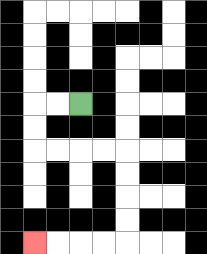{'start': '[3, 4]', 'end': '[1, 10]', 'path_directions': 'L,L,D,D,R,R,R,R,D,D,D,D,L,L,L,L', 'path_coordinates': '[[3, 4], [2, 4], [1, 4], [1, 5], [1, 6], [2, 6], [3, 6], [4, 6], [5, 6], [5, 7], [5, 8], [5, 9], [5, 10], [4, 10], [3, 10], [2, 10], [1, 10]]'}